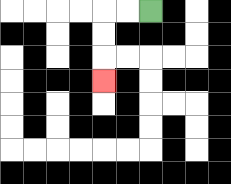{'start': '[6, 0]', 'end': '[4, 3]', 'path_directions': 'L,L,D,D,D', 'path_coordinates': '[[6, 0], [5, 0], [4, 0], [4, 1], [4, 2], [4, 3]]'}